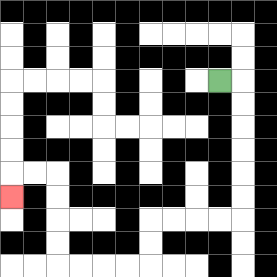{'start': '[9, 3]', 'end': '[0, 8]', 'path_directions': 'R,D,D,D,D,D,D,L,L,L,L,D,D,L,L,L,L,U,U,U,U,L,L,D', 'path_coordinates': '[[9, 3], [10, 3], [10, 4], [10, 5], [10, 6], [10, 7], [10, 8], [10, 9], [9, 9], [8, 9], [7, 9], [6, 9], [6, 10], [6, 11], [5, 11], [4, 11], [3, 11], [2, 11], [2, 10], [2, 9], [2, 8], [2, 7], [1, 7], [0, 7], [0, 8]]'}